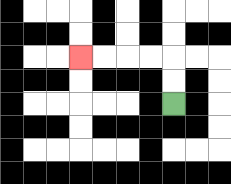{'start': '[7, 4]', 'end': '[3, 2]', 'path_directions': 'U,U,L,L,L,L', 'path_coordinates': '[[7, 4], [7, 3], [7, 2], [6, 2], [5, 2], [4, 2], [3, 2]]'}